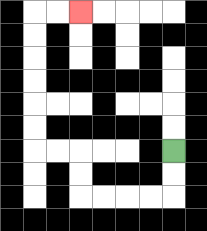{'start': '[7, 6]', 'end': '[3, 0]', 'path_directions': 'D,D,L,L,L,L,U,U,L,L,U,U,U,U,U,U,R,R', 'path_coordinates': '[[7, 6], [7, 7], [7, 8], [6, 8], [5, 8], [4, 8], [3, 8], [3, 7], [3, 6], [2, 6], [1, 6], [1, 5], [1, 4], [1, 3], [1, 2], [1, 1], [1, 0], [2, 0], [3, 0]]'}